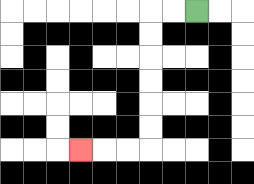{'start': '[8, 0]', 'end': '[3, 6]', 'path_directions': 'L,L,D,D,D,D,D,D,L,L,L', 'path_coordinates': '[[8, 0], [7, 0], [6, 0], [6, 1], [6, 2], [6, 3], [6, 4], [6, 5], [6, 6], [5, 6], [4, 6], [3, 6]]'}